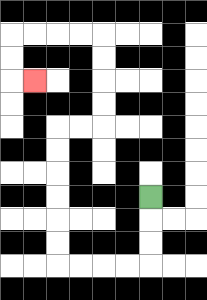{'start': '[6, 8]', 'end': '[1, 3]', 'path_directions': 'D,D,D,L,L,L,L,U,U,U,U,U,U,R,R,U,U,U,U,L,L,L,L,D,D,R', 'path_coordinates': '[[6, 8], [6, 9], [6, 10], [6, 11], [5, 11], [4, 11], [3, 11], [2, 11], [2, 10], [2, 9], [2, 8], [2, 7], [2, 6], [2, 5], [3, 5], [4, 5], [4, 4], [4, 3], [4, 2], [4, 1], [3, 1], [2, 1], [1, 1], [0, 1], [0, 2], [0, 3], [1, 3]]'}